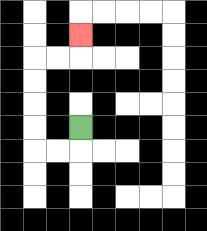{'start': '[3, 5]', 'end': '[3, 1]', 'path_directions': 'D,L,L,U,U,U,U,R,R,U', 'path_coordinates': '[[3, 5], [3, 6], [2, 6], [1, 6], [1, 5], [1, 4], [1, 3], [1, 2], [2, 2], [3, 2], [3, 1]]'}